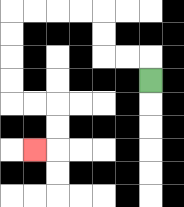{'start': '[6, 3]', 'end': '[1, 6]', 'path_directions': 'U,L,L,U,U,L,L,L,L,D,D,D,D,R,R,D,D,L', 'path_coordinates': '[[6, 3], [6, 2], [5, 2], [4, 2], [4, 1], [4, 0], [3, 0], [2, 0], [1, 0], [0, 0], [0, 1], [0, 2], [0, 3], [0, 4], [1, 4], [2, 4], [2, 5], [2, 6], [1, 6]]'}